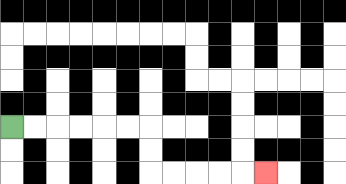{'start': '[0, 5]', 'end': '[11, 7]', 'path_directions': 'R,R,R,R,R,R,D,D,R,R,R,R,R', 'path_coordinates': '[[0, 5], [1, 5], [2, 5], [3, 5], [4, 5], [5, 5], [6, 5], [6, 6], [6, 7], [7, 7], [8, 7], [9, 7], [10, 7], [11, 7]]'}